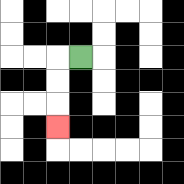{'start': '[3, 2]', 'end': '[2, 5]', 'path_directions': 'L,D,D,D', 'path_coordinates': '[[3, 2], [2, 2], [2, 3], [2, 4], [2, 5]]'}